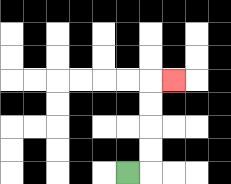{'start': '[5, 7]', 'end': '[7, 3]', 'path_directions': 'R,U,U,U,U,R', 'path_coordinates': '[[5, 7], [6, 7], [6, 6], [6, 5], [6, 4], [6, 3], [7, 3]]'}